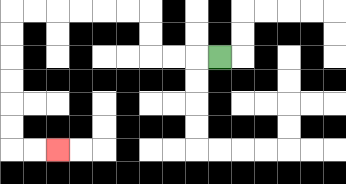{'start': '[9, 2]', 'end': '[2, 6]', 'path_directions': 'L,L,L,U,U,L,L,L,L,L,L,D,D,D,D,D,D,R,R', 'path_coordinates': '[[9, 2], [8, 2], [7, 2], [6, 2], [6, 1], [6, 0], [5, 0], [4, 0], [3, 0], [2, 0], [1, 0], [0, 0], [0, 1], [0, 2], [0, 3], [0, 4], [0, 5], [0, 6], [1, 6], [2, 6]]'}